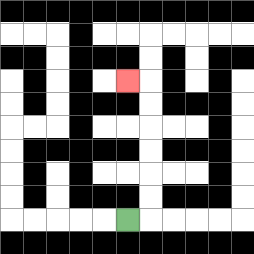{'start': '[5, 9]', 'end': '[5, 3]', 'path_directions': 'R,U,U,U,U,U,U,L', 'path_coordinates': '[[5, 9], [6, 9], [6, 8], [6, 7], [6, 6], [6, 5], [6, 4], [6, 3], [5, 3]]'}